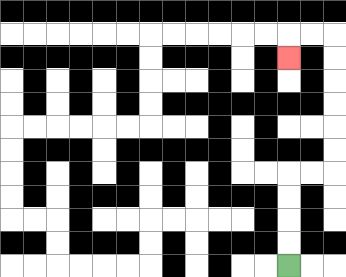{'start': '[12, 11]', 'end': '[12, 2]', 'path_directions': 'U,U,U,U,R,R,U,U,U,U,U,U,L,L,D', 'path_coordinates': '[[12, 11], [12, 10], [12, 9], [12, 8], [12, 7], [13, 7], [14, 7], [14, 6], [14, 5], [14, 4], [14, 3], [14, 2], [14, 1], [13, 1], [12, 1], [12, 2]]'}